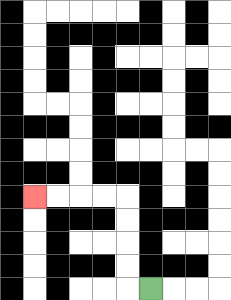{'start': '[6, 12]', 'end': '[1, 8]', 'path_directions': 'L,U,U,U,U,L,L,L,L', 'path_coordinates': '[[6, 12], [5, 12], [5, 11], [5, 10], [5, 9], [5, 8], [4, 8], [3, 8], [2, 8], [1, 8]]'}